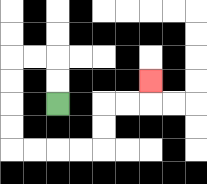{'start': '[2, 4]', 'end': '[6, 3]', 'path_directions': 'U,U,L,L,D,D,D,D,R,R,R,R,U,U,R,R,U', 'path_coordinates': '[[2, 4], [2, 3], [2, 2], [1, 2], [0, 2], [0, 3], [0, 4], [0, 5], [0, 6], [1, 6], [2, 6], [3, 6], [4, 6], [4, 5], [4, 4], [5, 4], [6, 4], [6, 3]]'}